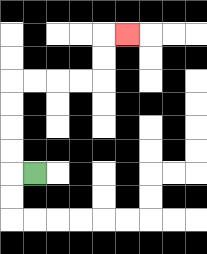{'start': '[1, 7]', 'end': '[5, 1]', 'path_directions': 'L,U,U,U,U,R,R,R,R,U,U,R', 'path_coordinates': '[[1, 7], [0, 7], [0, 6], [0, 5], [0, 4], [0, 3], [1, 3], [2, 3], [3, 3], [4, 3], [4, 2], [4, 1], [5, 1]]'}